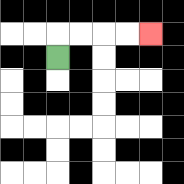{'start': '[2, 2]', 'end': '[6, 1]', 'path_directions': 'U,R,R,R,R', 'path_coordinates': '[[2, 2], [2, 1], [3, 1], [4, 1], [5, 1], [6, 1]]'}